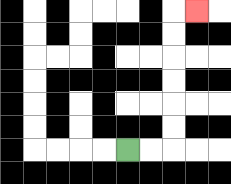{'start': '[5, 6]', 'end': '[8, 0]', 'path_directions': 'R,R,U,U,U,U,U,U,R', 'path_coordinates': '[[5, 6], [6, 6], [7, 6], [7, 5], [7, 4], [7, 3], [7, 2], [7, 1], [7, 0], [8, 0]]'}